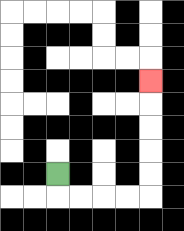{'start': '[2, 7]', 'end': '[6, 3]', 'path_directions': 'D,R,R,R,R,U,U,U,U,U', 'path_coordinates': '[[2, 7], [2, 8], [3, 8], [4, 8], [5, 8], [6, 8], [6, 7], [6, 6], [6, 5], [6, 4], [6, 3]]'}